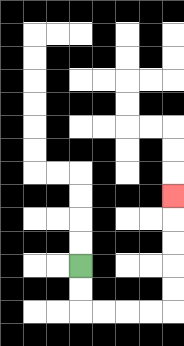{'start': '[3, 11]', 'end': '[7, 8]', 'path_directions': 'D,D,R,R,R,R,U,U,U,U,U', 'path_coordinates': '[[3, 11], [3, 12], [3, 13], [4, 13], [5, 13], [6, 13], [7, 13], [7, 12], [7, 11], [7, 10], [7, 9], [7, 8]]'}